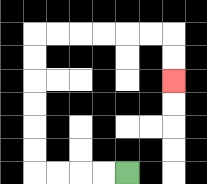{'start': '[5, 7]', 'end': '[7, 3]', 'path_directions': 'L,L,L,L,U,U,U,U,U,U,R,R,R,R,R,R,D,D', 'path_coordinates': '[[5, 7], [4, 7], [3, 7], [2, 7], [1, 7], [1, 6], [1, 5], [1, 4], [1, 3], [1, 2], [1, 1], [2, 1], [3, 1], [4, 1], [5, 1], [6, 1], [7, 1], [7, 2], [7, 3]]'}